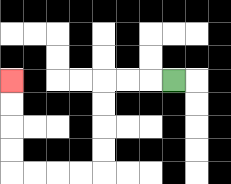{'start': '[7, 3]', 'end': '[0, 3]', 'path_directions': 'L,L,L,D,D,D,D,L,L,L,L,U,U,U,U', 'path_coordinates': '[[7, 3], [6, 3], [5, 3], [4, 3], [4, 4], [4, 5], [4, 6], [4, 7], [3, 7], [2, 7], [1, 7], [0, 7], [0, 6], [0, 5], [0, 4], [0, 3]]'}